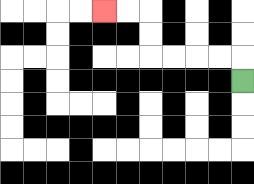{'start': '[10, 3]', 'end': '[4, 0]', 'path_directions': 'U,L,L,L,L,U,U,L,L', 'path_coordinates': '[[10, 3], [10, 2], [9, 2], [8, 2], [7, 2], [6, 2], [6, 1], [6, 0], [5, 0], [4, 0]]'}